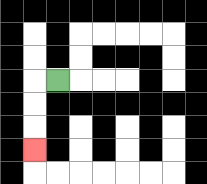{'start': '[2, 3]', 'end': '[1, 6]', 'path_directions': 'L,D,D,D', 'path_coordinates': '[[2, 3], [1, 3], [1, 4], [1, 5], [1, 6]]'}